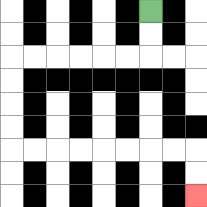{'start': '[6, 0]', 'end': '[8, 8]', 'path_directions': 'D,D,L,L,L,L,L,L,D,D,D,D,R,R,R,R,R,R,R,R,D,D', 'path_coordinates': '[[6, 0], [6, 1], [6, 2], [5, 2], [4, 2], [3, 2], [2, 2], [1, 2], [0, 2], [0, 3], [0, 4], [0, 5], [0, 6], [1, 6], [2, 6], [3, 6], [4, 6], [5, 6], [6, 6], [7, 6], [8, 6], [8, 7], [8, 8]]'}